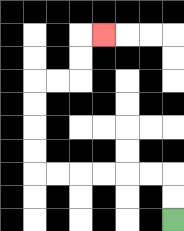{'start': '[7, 9]', 'end': '[4, 1]', 'path_directions': 'U,U,L,L,L,L,L,L,U,U,U,U,R,R,U,U,R', 'path_coordinates': '[[7, 9], [7, 8], [7, 7], [6, 7], [5, 7], [4, 7], [3, 7], [2, 7], [1, 7], [1, 6], [1, 5], [1, 4], [1, 3], [2, 3], [3, 3], [3, 2], [3, 1], [4, 1]]'}